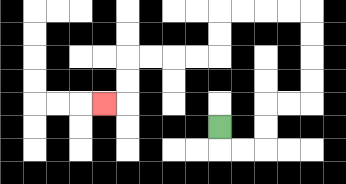{'start': '[9, 5]', 'end': '[4, 4]', 'path_directions': 'D,R,R,U,U,R,R,U,U,U,U,L,L,L,L,D,D,L,L,L,L,D,D,L', 'path_coordinates': '[[9, 5], [9, 6], [10, 6], [11, 6], [11, 5], [11, 4], [12, 4], [13, 4], [13, 3], [13, 2], [13, 1], [13, 0], [12, 0], [11, 0], [10, 0], [9, 0], [9, 1], [9, 2], [8, 2], [7, 2], [6, 2], [5, 2], [5, 3], [5, 4], [4, 4]]'}